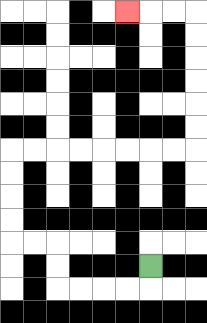{'start': '[6, 11]', 'end': '[5, 0]', 'path_directions': 'D,L,L,L,L,U,U,L,L,U,U,U,U,R,R,R,R,R,R,R,R,U,U,U,U,U,U,L,L,L', 'path_coordinates': '[[6, 11], [6, 12], [5, 12], [4, 12], [3, 12], [2, 12], [2, 11], [2, 10], [1, 10], [0, 10], [0, 9], [0, 8], [0, 7], [0, 6], [1, 6], [2, 6], [3, 6], [4, 6], [5, 6], [6, 6], [7, 6], [8, 6], [8, 5], [8, 4], [8, 3], [8, 2], [8, 1], [8, 0], [7, 0], [6, 0], [5, 0]]'}